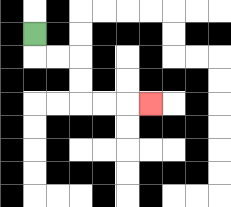{'start': '[1, 1]', 'end': '[6, 4]', 'path_directions': 'D,R,R,D,D,R,R,R', 'path_coordinates': '[[1, 1], [1, 2], [2, 2], [3, 2], [3, 3], [3, 4], [4, 4], [5, 4], [6, 4]]'}